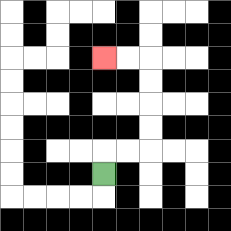{'start': '[4, 7]', 'end': '[4, 2]', 'path_directions': 'U,R,R,U,U,U,U,L,L', 'path_coordinates': '[[4, 7], [4, 6], [5, 6], [6, 6], [6, 5], [6, 4], [6, 3], [6, 2], [5, 2], [4, 2]]'}